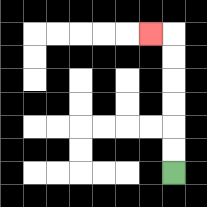{'start': '[7, 7]', 'end': '[6, 1]', 'path_directions': 'U,U,U,U,U,U,L', 'path_coordinates': '[[7, 7], [7, 6], [7, 5], [7, 4], [7, 3], [7, 2], [7, 1], [6, 1]]'}